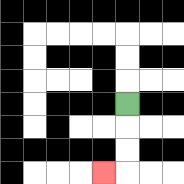{'start': '[5, 4]', 'end': '[4, 7]', 'path_directions': 'D,D,D,L', 'path_coordinates': '[[5, 4], [5, 5], [5, 6], [5, 7], [4, 7]]'}